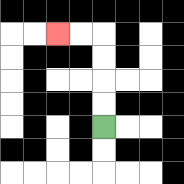{'start': '[4, 5]', 'end': '[2, 1]', 'path_directions': 'U,U,U,U,L,L', 'path_coordinates': '[[4, 5], [4, 4], [4, 3], [4, 2], [4, 1], [3, 1], [2, 1]]'}